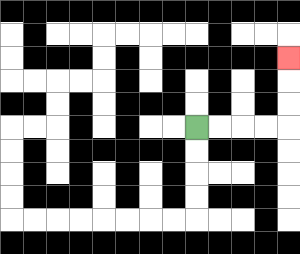{'start': '[8, 5]', 'end': '[12, 2]', 'path_directions': 'R,R,R,R,U,U,U', 'path_coordinates': '[[8, 5], [9, 5], [10, 5], [11, 5], [12, 5], [12, 4], [12, 3], [12, 2]]'}